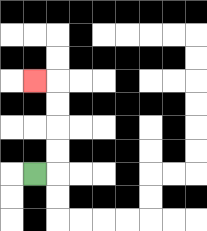{'start': '[1, 7]', 'end': '[1, 3]', 'path_directions': 'R,U,U,U,U,L', 'path_coordinates': '[[1, 7], [2, 7], [2, 6], [2, 5], [2, 4], [2, 3], [1, 3]]'}